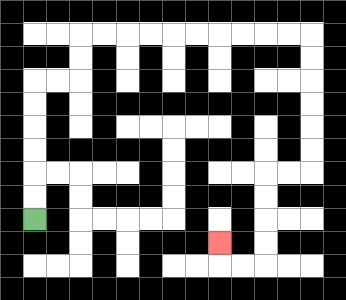{'start': '[1, 9]', 'end': '[9, 10]', 'path_directions': 'U,U,U,U,U,U,R,R,U,U,R,R,R,R,R,R,R,R,R,R,D,D,D,D,D,D,L,L,D,D,D,D,L,L,U', 'path_coordinates': '[[1, 9], [1, 8], [1, 7], [1, 6], [1, 5], [1, 4], [1, 3], [2, 3], [3, 3], [3, 2], [3, 1], [4, 1], [5, 1], [6, 1], [7, 1], [8, 1], [9, 1], [10, 1], [11, 1], [12, 1], [13, 1], [13, 2], [13, 3], [13, 4], [13, 5], [13, 6], [13, 7], [12, 7], [11, 7], [11, 8], [11, 9], [11, 10], [11, 11], [10, 11], [9, 11], [9, 10]]'}